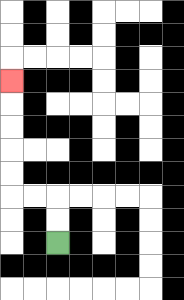{'start': '[2, 10]', 'end': '[0, 3]', 'path_directions': 'U,U,L,L,U,U,U,U,U', 'path_coordinates': '[[2, 10], [2, 9], [2, 8], [1, 8], [0, 8], [0, 7], [0, 6], [0, 5], [0, 4], [0, 3]]'}